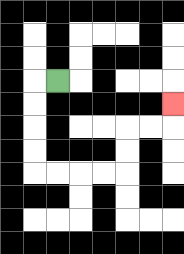{'start': '[2, 3]', 'end': '[7, 4]', 'path_directions': 'L,D,D,D,D,R,R,R,R,U,U,R,R,U', 'path_coordinates': '[[2, 3], [1, 3], [1, 4], [1, 5], [1, 6], [1, 7], [2, 7], [3, 7], [4, 7], [5, 7], [5, 6], [5, 5], [6, 5], [7, 5], [7, 4]]'}